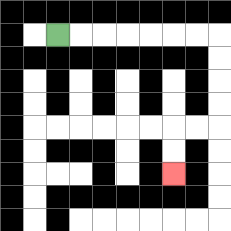{'start': '[2, 1]', 'end': '[7, 7]', 'path_directions': 'R,R,R,R,R,R,R,D,D,D,D,L,L,D,D', 'path_coordinates': '[[2, 1], [3, 1], [4, 1], [5, 1], [6, 1], [7, 1], [8, 1], [9, 1], [9, 2], [9, 3], [9, 4], [9, 5], [8, 5], [7, 5], [7, 6], [7, 7]]'}